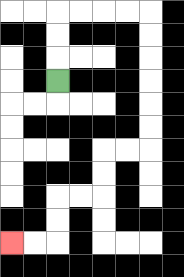{'start': '[2, 3]', 'end': '[0, 10]', 'path_directions': 'U,U,U,R,R,R,R,D,D,D,D,D,D,L,L,D,D,L,L,D,D,L,L', 'path_coordinates': '[[2, 3], [2, 2], [2, 1], [2, 0], [3, 0], [4, 0], [5, 0], [6, 0], [6, 1], [6, 2], [6, 3], [6, 4], [6, 5], [6, 6], [5, 6], [4, 6], [4, 7], [4, 8], [3, 8], [2, 8], [2, 9], [2, 10], [1, 10], [0, 10]]'}